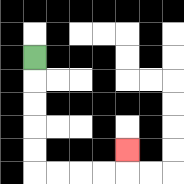{'start': '[1, 2]', 'end': '[5, 6]', 'path_directions': 'D,D,D,D,D,R,R,R,R,U', 'path_coordinates': '[[1, 2], [1, 3], [1, 4], [1, 5], [1, 6], [1, 7], [2, 7], [3, 7], [4, 7], [5, 7], [5, 6]]'}